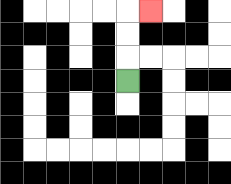{'start': '[5, 3]', 'end': '[6, 0]', 'path_directions': 'U,U,U,R', 'path_coordinates': '[[5, 3], [5, 2], [5, 1], [5, 0], [6, 0]]'}